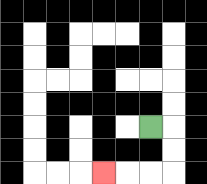{'start': '[6, 5]', 'end': '[4, 7]', 'path_directions': 'R,D,D,L,L,L', 'path_coordinates': '[[6, 5], [7, 5], [7, 6], [7, 7], [6, 7], [5, 7], [4, 7]]'}